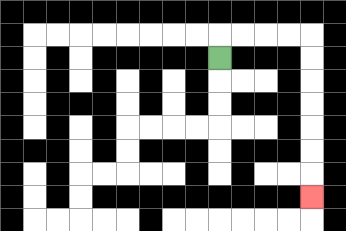{'start': '[9, 2]', 'end': '[13, 8]', 'path_directions': 'U,R,R,R,R,D,D,D,D,D,D,D', 'path_coordinates': '[[9, 2], [9, 1], [10, 1], [11, 1], [12, 1], [13, 1], [13, 2], [13, 3], [13, 4], [13, 5], [13, 6], [13, 7], [13, 8]]'}